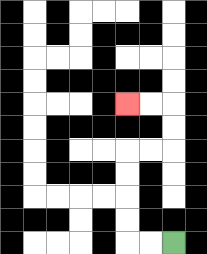{'start': '[7, 10]', 'end': '[5, 4]', 'path_directions': 'L,L,U,U,U,U,R,R,U,U,L,L', 'path_coordinates': '[[7, 10], [6, 10], [5, 10], [5, 9], [5, 8], [5, 7], [5, 6], [6, 6], [7, 6], [7, 5], [7, 4], [6, 4], [5, 4]]'}